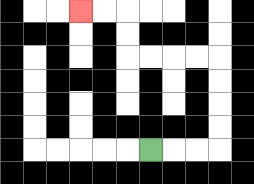{'start': '[6, 6]', 'end': '[3, 0]', 'path_directions': 'R,R,R,U,U,U,U,L,L,L,L,U,U,L,L', 'path_coordinates': '[[6, 6], [7, 6], [8, 6], [9, 6], [9, 5], [9, 4], [9, 3], [9, 2], [8, 2], [7, 2], [6, 2], [5, 2], [5, 1], [5, 0], [4, 0], [3, 0]]'}